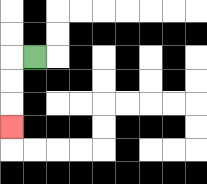{'start': '[1, 2]', 'end': '[0, 5]', 'path_directions': 'L,D,D,D', 'path_coordinates': '[[1, 2], [0, 2], [0, 3], [0, 4], [0, 5]]'}